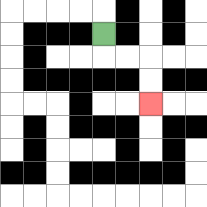{'start': '[4, 1]', 'end': '[6, 4]', 'path_directions': 'D,R,R,D,D', 'path_coordinates': '[[4, 1], [4, 2], [5, 2], [6, 2], [6, 3], [6, 4]]'}